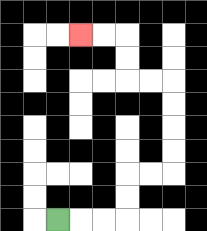{'start': '[2, 9]', 'end': '[3, 1]', 'path_directions': 'R,R,R,U,U,R,R,U,U,U,U,L,L,U,U,L,L', 'path_coordinates': '[[2, 9], [3, 9], [4, 9], [5, 9], [5, 8], [5, 7], [6, 7], [7, 7], [7, 6], [7, 5], [7, 4], [7, 3], [6, 3], [5, 3], [5, 2], [5, 1], [4, 1], [3, 1]]'}